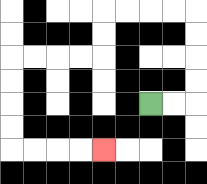{'start': '[6, 4]', 'end': '[4, 6]', 'path_directions': 'R,R,U,U,U,U,L,L,L,L,D,D,L,L,L,L,D,D,D,D,R,R,R,R', 'path_coordinates': '[[6, 4], [7, 4], [8, 4], [8, 3], [8, 2], [8, 1], [8, 0], [7, 0], [6, 0], [5, 0], [4, 0], [4, 1], [4, 2], [3, 2], [2, 2], [1, 2], [0, 2], [0, 3], [0, 4], [0, 5], [0, 6], [1, 6], [2, 6], [3, 6], [4, 6]]'}